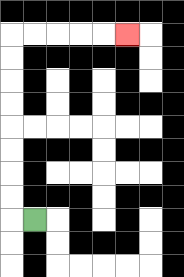{'start': '[1, 9]', 'end': '[5, 1]', 'path_directions': 'L,U,U,U,U,U,U,U,U,R,R,R,R,R', 'path_coordinates': '[[1, 9], [0, 9], [0, 8], [0, 7], [0, 6], [0, 5], [0, 4], [0, 3], [0, 2], [0, 1], [1, 1], [2, 1], [3, 1], [4, 1], [5, 1]]'}